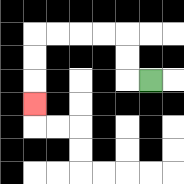{'start': '[6, 3]', 'end': '[1, 4]', 'path_directions': 'L,U,U,L,L,L,L,D,D,D', 'path_coordinates': '[[6, 3], [5, 3], [5, 2], [5, 1], [4, 1], [3, 1], [2, 1], [1, 1], [1, 2], [1, 3], [1, 4]]'}